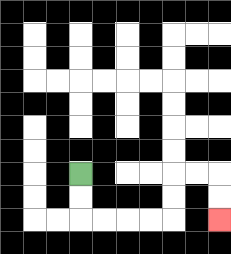{'start': '[3, 7]', 'end': '[9, 9]', 'path_directions': 'D,D,R,R,R,R,U,U,R,R,D,D', 'path_coordinates': '[[3, 7], [3, 8], [3, 9], [4, 9], [5, 9], [6, 9], [7, 9], [7, 8], [7, 7], [8, 7], [9, 7], [9, 8], [9, 9]]'}